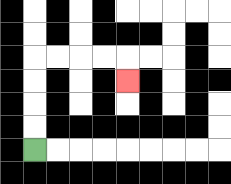{'start': '[1, 6]', 'end': '[5, 3]', 'path_directions': 'U,U,U,U,R,R,R,R,D', 'path_coordinates': '[[1, 6], [1, 5], [1, 4], [1, 3], [1, 2], [2, 2], [3, 2], [4, 2], [5, 2], [5, 3]]'}